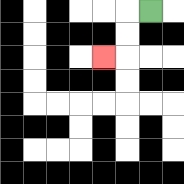{'start': '[6, 0]', 'end': '[4, 2]', 'path_directions': 'L,D,D,L', 'path_coordinates': '[[6, 0], [5, 0], [5, 1], [5, 2], [4, 2]]'}